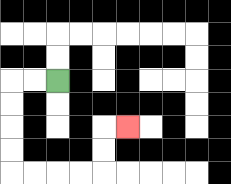{'start': '[2, 3]', 'end': '[5, 5]', 'path_directions': 'L,L,D,D,D,D,R,R,R,R,U,U,R', 'path_coordinates': '[[2, 3], [1, 3], [0, 3], [0, 4], [0, 5], [0, 6], [0, 7], [1, 7], [2, 7], [3, 7], [4, 7], [4, 6], [4, 5], [5, 5]]'}